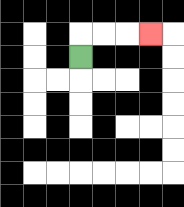{'start': '[3, 2]', 'end': '[6, 1]', 'path_directions': 'U,R,R,R', 'path_coordinates': '[[3, 2], [3, 1], [4, 1], [5, 1], [6, 1]]'}